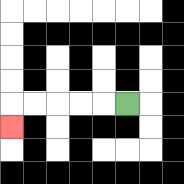{'start': '[5, 4]', 'end': '[0, 5]', 'path_directions': 'L,L,L,L,L,D', 'path_coordinates': '[[5, 4], [4, 4], [3, 4], [2, 4], [1, 4], [0, 4], [0, 5]]'}